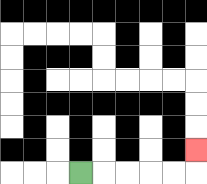{'start': '[3, 7]', 'end': '[8, 6]', 'path_directions': 'R,R,R,R,R,U', 'path_coordinates': '[[3, 7], [4, 7], [5, 7], [6, 7], [7, 7], [8, 7], [8, 6]]'}